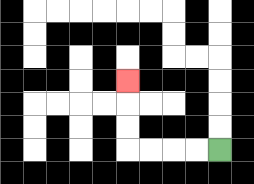{'start': '[9, 6]', 'end': '[5, 3]', 'path_directions': 'L,L,L,L,U,U,U', 'path_coordinates': '[[9, 6], [8, 6], [7, 6], [6, 6], [5, 6], [5, 5], [5, 4], [5, 3]]'}